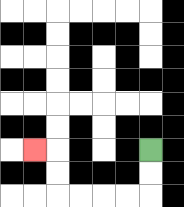{'start': '[6, 6]', 'end': '[1, 6]', 'path_directions': 'D,D,L,L,L,L,U,U,L', 'path_coordinates': '[[6, 6], [6, 7], [6, 8], [5, 8], [4, 8], [3, 8], [2, 8], [2, 7], [2, 6], [1, 6]]'}